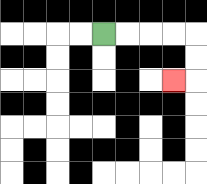{'start': '[4, 1]', 'end': '[7, 3]', 'path_directions': 'R,R,R,R,D,D,L', 'path_coordinates': '[[4, 1], [5, 1], [6, 1], [7, 1], [8, 1], [8, 2], [8, 3], [7, 3]]'}